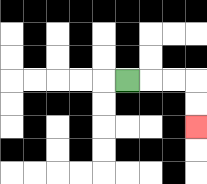{'start': '[5, 3]', 'end': '[8, 5]', 'path_directions': 'R,R,R,D,D', 'path_coordinates': '[[5, 3], [6, 3], [7, 3], [8, 3], [8, 4], [8, 5]]'}